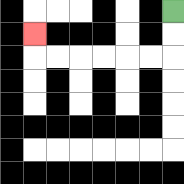{'start': '[7, 0]', 'end': '[1, 1]', 'path_directions': 'D,D,L,L,L,L,L,L,U', 'path_coordinates': '[[7, 0], [7, 1], [7, 2], [6, 2], [5, 2], [4, 2], [3, 2], [2, 2], [1, 2], [1, 1]]'}